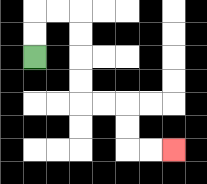{'start': '[1, 2]', 'end': '[7, 6]', 'path_directions': 'U,U,R,R,D,D,D,D,R,R,D,D,R,R', 'path_coordinates': '[[1, 2], [1, 1], [1, 0], [2, 0], [3, 0], [3, 1], [3, 2], [3, 3], [3, 4], [4, 4], [5, 4], [5, 5], [5, 6], [6, 6], [7, 6]]'}